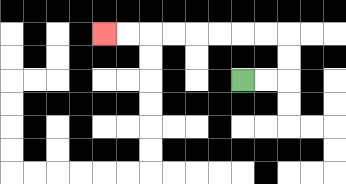{'start': '[10, 3]', 'end': '[4, 1]', 'path_directions': 'R,R,U,U,L,L,L,L,L,L,L,L', 'path_coordinates': '[[10, 3], [11, 3], [12, 3], [12, 2], [12, 1], [11, 1], [10, 1], [9, 1], [8, 1], [7, 1], [6, 1], [5, 1], [4, 1]]'}